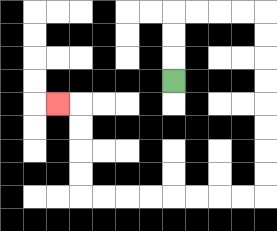{'start': '[7, 3]', 'end': '[2, 4]', 'path_directions': 'U,U,U,R,R,R,R,D,D,D,D,D,D,D,D,L,L,L,L,L,L,L,L,U,U,U,U,L', 'path_coordinates': '[[7, 3], [7, 2], [7, 1], [7, 0], [8, 0], [9, 0], [10, 0], [11, 0], [11, 1], [11, 2], [11, 3], [11, 4], [11, 5], [11, 6], [11, 7], [11, 8], [10, 8], [9, 8], [8, 8], [7, 8], [6, 8], [5, 8], [4, 8], [3, 8], [3, 7], [3, 6], [3, 5], [3, 4], [2, 4]]'}